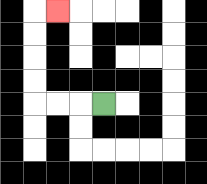{'start': '[4, 4]', 'end': '[2, 0]', 'path_directions': 'L,L,L,U,U,U,U,R', 'path_coordinates': '[[4, 4], [3, 4], [2, 4], [1, 4], [1, 3], [1, 2], [1, 1], [1, 0], [2, 0]]'}